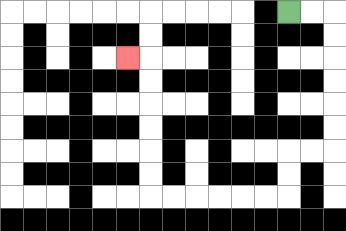{'start': '[12, 0]', 'end': '[5, 2]', 'path_directions': 'R,R,D,D,D,D,D,D,L,L,D,D,L,L,L,L,L,L,U,U,U,U,U,U,L', 'path_coordinates': '[[12, 0], [13, 0], [14, 0], [14, 1], [14, 2], [14, 3], [14, 4], [14, 5], [14, 6], [13, 6], [12, 6], [12, 7], [12, 8], [11, 8], [10, 8], [9, 8], [8, 8], [7, 8], [6, 8], [6, 7], [6, 6], [6, 5], [6, 4], [6, 3], [6, 2], [5, 2]]'}